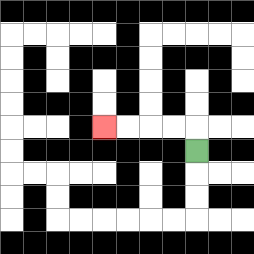{'start': '[8, 6]', 'end': '[4, 5]', 'path_directions': 'U,L,L,L,L', 'path_coordinates': '[[8, 6], [8, 5], [7, 5], [6, 5], [5, 5], [4, 5]]'}